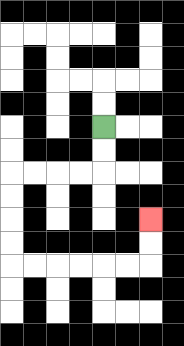{'start': '[4, 5]', 'end': '[6, 9]', 'path_directions': 'D,D,L,L,L,L,D,D,D,D,R,R,R,R,R,R,U,U', 'path_coordinates': '[[4, 5], [4, 6], [4, 7], [3, 7], [2, 7], [1, 7], [0, 7], [0, 8], [0, 9], [0, 10], [0, 11], [1, 11], [2, 11], [3, 11], [4, 11], [5, 11], [6, 11], [6, 10], [6, 9]]'}